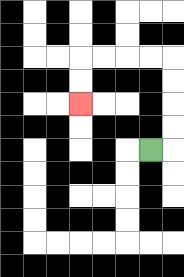{'start': '[6, 6]', 'end': '[3, 4]', 'path_directions': 'R,U,U,U,U,L,L,L,L,D,D', 'path_coordinates': '[[6, 6], [7, 6], [7, 5], [7, 4], [7, 3], [7, 2], [6, 2], [5, 2], [4, 2], [3, 2], [3, 3], [3, 4]]'}